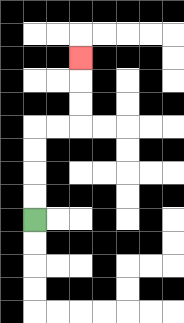{'start': '[1, 9]', 'end': '[3, 2]', 'path_directions': 'U,U,U,U,R,R,U,U,U', 'path_coordinates': '[[1, 9], [1, 8], [1, 7], [1, 6], [1, 5], [2, 5], [3, 5], [3, 4], [3, 3], [3, 2]]'}